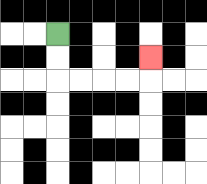{'start': '[2, 1]', 'end': '[6, 2]', 'path_directions': 'D,D,R,R,R,R,U', 'path_coordinates': '[[2, 1], [2, 2], [2, 3], [3, 3], [4, 3], [5, 3], [6, 3], [6, 2]]'}